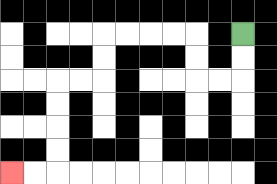{'start': '[10, 1]', 'end': '[0, 7]', 'path_directions': 'D,D,L,L,U,U,L,L,L,L,D,D,L,L,D,D,D,D,L,L', 'path_coordinates': '[[10, 1], [10, 2], [10, 3], [9, 3], [8, 3], [8, 2], [8, 1], [7, 1], [6, 1], [5, 1], [4, 1], [4, 2], [4, 3], [3, 3], [2, 3], [2, 4], [2, 5], [2, 6], [2, 7], [1, 7], [0, 7]]'}